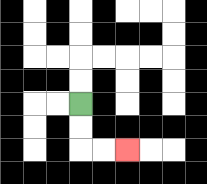{'start': '[3, 4]', 'end': '[5, 6]', 'path_directions': 'D,D,R,R', 'path_coordinates': '[[3, 4], [3, 5], [3, 6], [4, 6], [5, 6]]'}